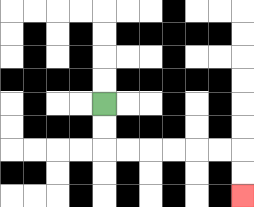{'start': '[4, 4]', 'end': '[10, 8]', 'path_directions': 'D,D,R,R,R,R,R,R,D,D', 'path_coordinates': '[[4, 4], [4, 5], [4, 6], [5, 6], [6, 6], [7, 6], [8, 6], [9, 6], [10, 6], [10, 7], [10, 8]]'}